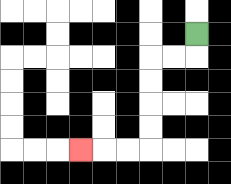{'start': '[8, 1]', 'end': '[3, 6]', 'path_directions': 'D,L,L,D,D,D,D,L,L,L', 'path_coordinates': '[[8, 1], [8, 2], [7, 2], [6, 2], [6, 3], [6, 4], [6, 5], [6, 6], [5, 6], [4, 6], [3, 6]]'}